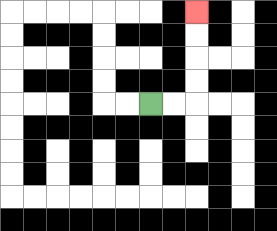{'start': '[6, 4]', 'end': '[8, 0]', 'path_directions': 'R,R,U,U,U,U', 'path_coordinates': '[[6, 4], [7, 4], [8, 4], [8, 3], [8, 2], [8, 1], [8, 0]]'}